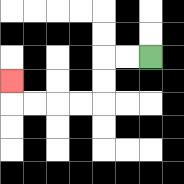{'start': '[6, 2]', 'end': '[0, 3]', 'path_directions': 'L,L,D,D,L,L,L,L,U', 'path_coordinates': '[[6, 2], [5, 2], [4, 2], [4, 3], [4, 4], [3, 4], [2, 4], [1, 4], [0, 4], [0, 3]]'}